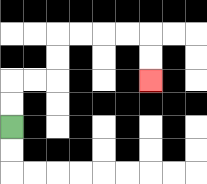{'start': '[0, 5]', 'end': '[6, 3]', 'path_directions': 'U,U,R,R,U,U,R,R,R,R,D,D', 'path_coordinates': '[[0, 5], [0, 4], [0, 3], [1, 3], [2, 3], [2, 2], [2, 1], [3, 1], [4, 1], [5, 1], [6, 1], [6, 2], [6, 3]]'}